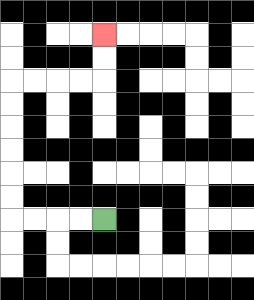{'start': '[4, 9]', 'end': '[4, 1]', 'path_directions': 'L,L,L,L,U,U,U,U,U,U,R,R,R,R,U,U', 'path_coordinates': '[[4, 9], [3, 9], [2, 9], [1, 9], [0, 9], [0, 8], [0, 7], [0, 6], [0, 5], [0, 4], [0, 3], [1, 3], [2, 3], [3, 3], [4, 3], [4, 2], [4, 1]]'}